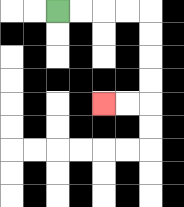{'start': '[2, 0]', 'end': '[4, 4]', 'path_directions': 'R,R,R,R,D,D,D,D,L,L', 'path_coordinates': '[[2, 0], [3, 0], [4, 0], [5, 0], [6, 0], [6, 1], [6, 2], [6, 3], [6, 4], [5, 4], [4, 4]]'}